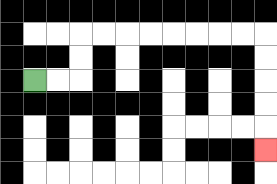{'start': '[1, 3]', 'end': '[11, 6]', 'path_directions': 'R,R,U,U,R,R,R,R,R,R,R,R,D,D,D,D,D', 'path_coordinates': '[[1, 3], [2, 3], [3, 3], [3, 2], [3, 1], [4, 1], [5, 1], [6, 1], [7, 1], [8, 1], [9, 1], [10, 1], [11, 1], [11, 2], [11, 3], [11, 4], [11, 5], [11, 6]]'}